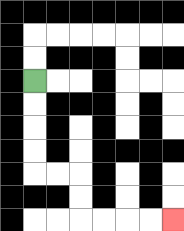{'start': '[1, 3]', 'end': '[7, 9]', 'path_directions': 'D,D,D,D,R,R,D,D,R,R,R,R', 'path_coordinates': '[[1, 3], [1, 4], [1, 5], [1, 6], [1, 7], [2, 7], [3, 7], [3, 8], [3, 9], [4, 9], [5, 9], [6, 9], [7, 9]]'}